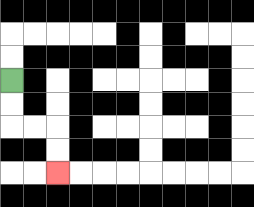{'start': '[0, 3]', 'end': '[2, 7]', 'path_directions': 'D,D,R,R,D,D', 'path_coordinates': '[[0, 3], [0, 4], [0, 5], [1, 5], [2, 5], [2, 6], [2, 7]]'}